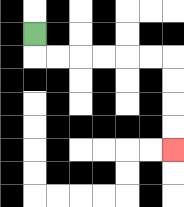{'start': '[1, 1]', 'end': '[7, 6]', 'path_directions': 'D,R,R,R,R,R,R,D,D,D,D', 'path_coordinates': '[[1, 1], [1, 2], [2, 2], [3, 2], [4, 2], [5, 2], [6, 2], [7, 2], [7, 3], [7, 4], [7, 5], [7, 6]]'}